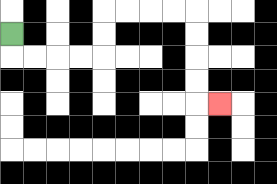{'start': '[0, 1]', 'end': '[9, 4]', 'path_directions': 'D,R,R,R,R,U,U,R,R,R,R,D,D,D,D,R', 'path_coordinates': '[[0, 1], [0, 2], [1, 2], [2, 2], [3, 2], [4, 2], [4, 1], [4, 0], [5, 0], [6, 0], [7, 0], [8, 0], [8, 1], [8, 2], [8, 3], [8, 4], [9, 4]]'}